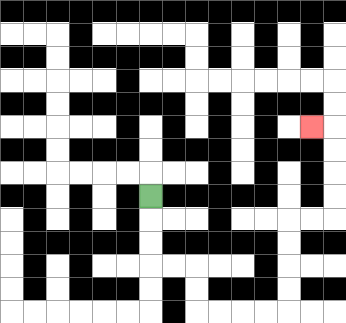{'start': '[6, 8]', 'end': '[13, 5]', 'path_directions': 'D,D,D,R,R,D,D,R,R,R,R,U,U,U,U,R,R,U,U,U,U,L', 'path_coordinates': '[[6, 8], [6, 9], [6, 10], [6, 11], [7, 11], [8, 11], [8, 12], [8, 13], [9, 13], [10, 13], [11, 13], [12, 13], [12, 12], [12, 11], [12, 10], [12, 9], [13, 9], [14, 9], [14, 8], [14, 7], [14, 6], [14, 5], [13, 5]]'}